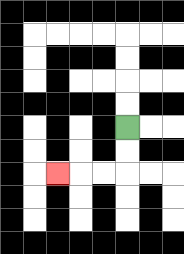{'start': '[5, 5]', 'end': '[2, 7]', 'path_directions': 'D,D,L,L,L', 'path_coordinates': '[[5, 5], [5, 6], [5, 7], [4, 7], [3, 7], [2, 7]]'}